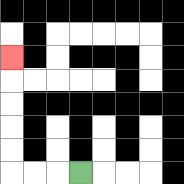{'start': '[3, 7]', 'end': '[0, 2]', 'path_directions': 'L,L,L,U,U,U,U,U', 'path_coordinates': '[[3, 7], [2, 7], [1, 7], [0, 7], [0, 6], [0, 5], [0, 4], [0, 3], [0, 2]]'}